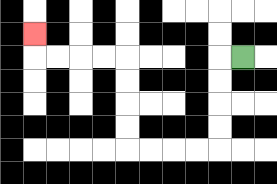{'start': '[10, 2]', 'end': '[1, 1]', 'path_directions': 'L,D,D,D,D,L,L,L,L,U,U,U,U,L,L,L,L,U', 'path_coordinates': '[[10, 2], [9, 2], [9, 3], [9, 4], [9, 5], [9, 6], [8, 6], [7, 6], [6, 6], [5, 6], [5, 5], [5, 4], [5, 3], [5, 2], [4, 2], [3, 2], [2, 2], [1, 2], [1, 1]]'}